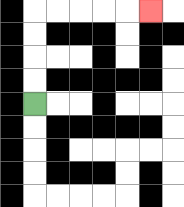{'start': '[1, 4]', 'end': '[6, 0]', 'path_directions': 'U,U,U,U,R,R,R,R,R', 'path_coordinates': '[[1, 4], [1, 3], [1, 2], [1, 1], [1, 0], [2, 0], [3, 0], [4, 0], [5, 0], [6, 0]]'}